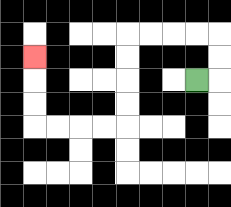{'start': '[8, 3]', 'end': '[1, 2]', 'path_directions': 'R,U,U,L,L,L,L,D,D,D,D,L,L,L,L,U,U,U', 'path_coordinates': '[[8, 3], [9, 3], [9, 2], [9, 1], [8, 1], [7, 1], [6, 1], [5, 1], [5, 2], [5, 3], [5, 4], [5, 5], [4, 5], [3, 5], [2, 5], [1, 5], [1, 4], [1, 3], [1, 2]]'}